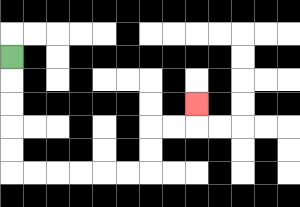{'start': '[0, 2]', 'end': '[8, 4]', 'path_directions': 'D,D,D,D,D,R,R,R,R,R,R,U,U,R,R,U', 'path_coordinates': '[[0, 2], [0, 3], [0, 4], [0, 5], [0, 6], [0, 7], [1, 7], [2, 7], [3, 7], [4, 7], [5, 7], [6, 7], [6, 6], [6, 5], [7, 5], [8, 5], [8, 4]]'}